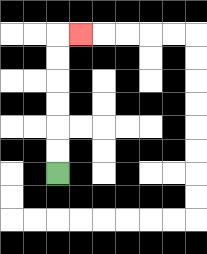{'start': '[2, 7]', 'end': '[3, 1]', 'path_directions': 'U,U,U,U,U,U,R', 'path_coordinates': '[[2, 7], [2, 6], [2, 5], [2, 4], [2, 3], [2, 2], [2, 1], [3, 1]]'}